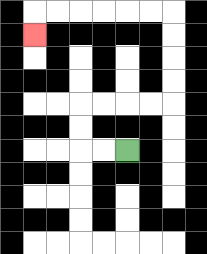{'start': '[5, 6]', 'end': '[1, 1]', 'path_directions': 'L,L,U,U,R,R,R,R,U,U,U,U,L,L,L,L,L,L,D', 'path_coordinates': '[[5, 6], [4, 6], [3, 6], [3, 5], [3, 4], [4, 4], [5, 4], [6, 4], [7, 4], [7, 3], [7, 2], [7, 1], [7, 0], [6, 0], [5, 0], [4, 0], [3, 0], [2, 0], [1, 0], [1, 1]]'}